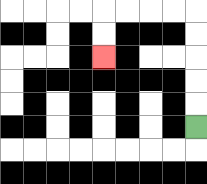{'start': '[8, 5]', 'end': '[4, 2]', 'path_directions': 'U,U,U,U,U,L,L,L,L,D,D', 'path_coordinates': '[[8, 5], [8, 4], [8, 3], [8, 2], [8, 1], [8, 0], [7, 0], [6, 0], [5, 0], [4, 0], [4, 1], [4, 2]]'}